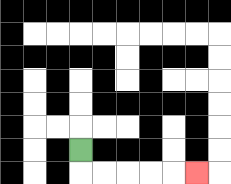{'start': '[3, 6]', 'end': '[8, 7]', 'path_directions': 'D,R,R,R,R,R', 'path_coordinates': '[[3, 6], [3, 7], [4, 7], [5, 7], [6, 7], [7, 7], [8, 7]]'}